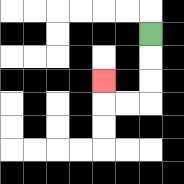{'start': '[6, 1]', 'end': '[4, 3]', 'path_directions': 'D,D,D,L,L,U', 'path_coordinates': '[[6, 1], [6, 2], [6, 3], [6, 4], [5, 4], [4, 4], [4, 3]]'}